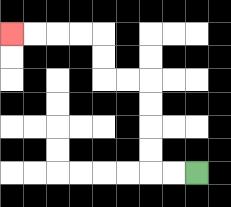{'start': '[8, 7]', 'end': '[0, 1]', 'path_directions': 'L,L,U,U,U,U,L,L,U,U,L,L,L,L', 'path_coordinates': '[[8, 7], [7, 7], [6, 7], [6, 6], [6, 5], [6, 4], [6, 3], [5, 3], [4, 3], [4, 2], [4, 1], [3, 1], [2, 1], [1, 1], [0, 1]]'}